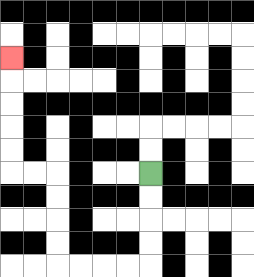{'start': '[6, 7]', 'end': '[0, 2]', 'path_directions': 'D,D,D,D,L,L,L,L,U,U,U,U,L,L,U,U,U,U,U', 'path_coordinates': '[[6, 7], [6, 8], [6, 9], [6, 10], [6, 11], [5, 11], [4, 11], [3, 11], [2, 11], [2, 10], [2, 9], [2, 8], [2, 7], [1, 7], [0, 7], [0, 6], [0, 5], [0, 4], [0, 3], [0, 2]]'}